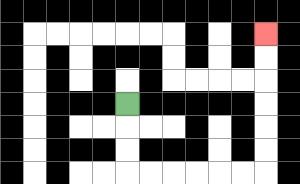{'start': '[5, 4]', 'end': '[11, 1]', 'path_directions': 'D,D,D,R,R,R,R,R,R,U,U,U,U,U,U', 'path_coordinates': '[[5, 4], [5, 5], [5, 6], [5, 7], [6, 7], [7, 7], [8, 7], [9, 7], [10, 7], [11, 7], [11, 6], [11, 5], [11, 4], [11, 3], [11, 2], [11, 1]]'}